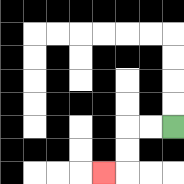{'start': '[7, 5]', 'end': '[4, 7]', 'path_directions': 'L,L,D,D,L', 'path_coordinates': '[[7, 5], [6, 5], [5, 5], [5, 6], [5, 7], [4, 7]]'}